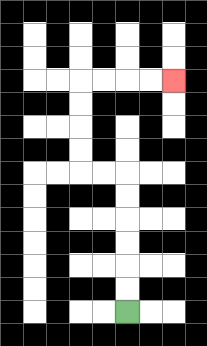{'start': '[5, 13]', 'end': '[7, 3]', 'path_directions': 'U,U,U,U,U,U,L,L,U,U,U,U,R,R,R,R', 'path_coordinates': '[[5, 13], [5, 12], [5, 11], [5, 10], [5, 9], [5, 8], [5, 7], [4, 7], [3, 7], [3, 6], [3, 5], [3, 4], [3, 3], [4, 3], [5, 3], [6, 3], [7, 3]]'}